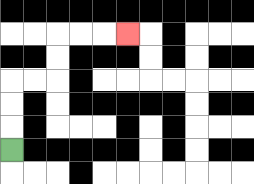{'start': '[0, 6]', 'end': '[5, 1]', 'path_directions': 'U,U,U,R,R,U,U,R,R,R', 'path_coordinates': '[[0, 6], [0, 5], [0, 4], [0, 3], [1, 3], [2, 3], [2, 2], [2, 1], [3, 1], [4, 1], [5, 1]]'}